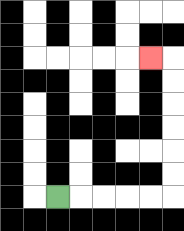{'start': '[2, 8]', 'end': '[6, 2]', 'path_directions': 'R,R,R,R,R,U,U,U,U,U,U,L', 'path_coordinates': '[[2, 8], [3, 8], [4, 8], [5, 8], [6, 8], [7, 8], [7, 7], [7, 6], [7, 5], [7, 4], [7, 3], [7, 2], [6, 2]]'}